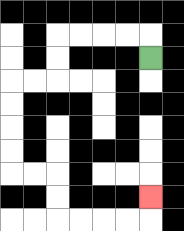{'start': '[6, 2]', 'end': '[6, 8]', 'path_directions': 'U,L,L,L,L,D,D,L,L,D,D,D,D,R,R,D,D,R,R,R,R,U', 'path_coordinates': '[[6, 2], [6, 1], [5, 1], [4, 1], [3, 1], [2, 1], [2, 2], [2, 3], [1, 3], [0, 3], [0, 4], [0, 5], [0, 6], [0, 7], [1, 7], [2, 7], [2, 8], [2, 9], [3, 9], [4, 9], [5, 9], [6, 9], [6, 8]]'}